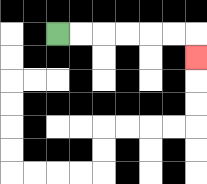{'start': '[2, 1]', 'end': '[8, 2]', 'path_directions': 'R,R,R,R,R,R,D', 'path_coordinates': '[[2, 1], [3, 1], [4, 1], [5, 1], [6, 1], [7, 1], [8, 1], [8, 2]]'}